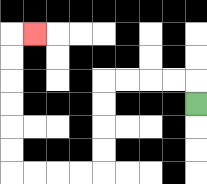{'start': '[8, 4]', 'end': '[1, 1]', 'path_directions': 'U,L,L,L,L,D,D,D,D,L,L,L,L,U,U,U,U,U,U,R', 'path_coordinates': '[[8, 4], [8, 3], [7, 3], [6, 3], [5, 3], [4, 3], [4, 4], [4, 5], [4, 6], [4, 7], [3, 7], [2, 7], [1, 7], [0, 7], [0, 6], [0, 5], [0, 4], [0, 3], [0, 2], [0, 1], [1, 1]]'}